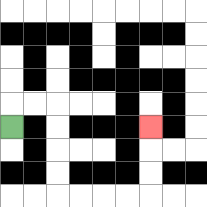{'start': '[0, 5]', 'end': '[6, 5]', 'path_directions': 'U,R,R,D,D,D,D,R,R,R,R,U,U,U', 'path_coordinates': '[[0, 5], [0, 4], [1, 4], [2, 4], [2, 5], [2, 6], [2, 7], [2, 8], [3, 8], [4, 8], [5, 8], [6, 8], [6, 7], [6, 6], [6, 5]]'}